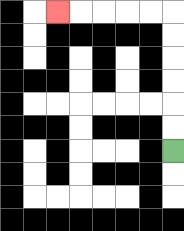{'start': '[7, 6]', 'end': '[2, 0]', 'path_directions': 'U,U,U,U,U,U,L,L,L,L,L', 'path_coordinates': '[[7, 6], [7, 5], [7, 4], [7, 3], [7, 2], [7, 1], [7, 0], [6, 0], [5, 0], [4, 0], [3, 0], [2, 0]]'}